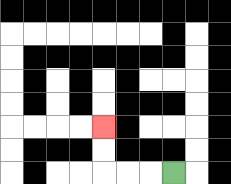{'start': '[7, 7]', 'end': '[4, 5]', 'path_directions': 'L,L,L,U,U', 'path_coordinates': '[[7, 7], [6, 7], [5, 7], [4, 7], [4, 6], [4, 5]]'}